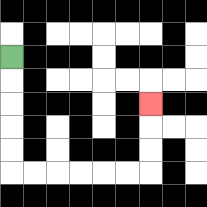{'start': '[0, 2]', 'end': '[6, 4]', 'path_directions': 'D,D,D,D,D,R,R,R,R,R,R,U,U,U', 'path_coordinates': '[[0, 2], [0, 3], [0, 4], [0, 5], [0, 6], [0, 7], [1, 7], [2, 7], [3, 7], [4, 7], [5, 7], [6, 7], [6, 6], [6, 5], [6, 4]]'}